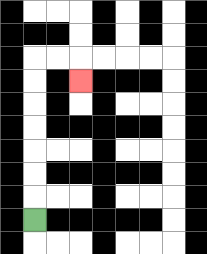{'start': '[1, 9]', 'end': '[3, 3]', 'path_directions': 'U,U,U,U,U,U,U,R,R,D', 'path_coordinates': '[[1, 9], [1, 8], [1, 7], [1, 6], [1, 5], [1, 4], [1, 3], [1, 2], [2, 2], [3, 2], [3, 3]]'}